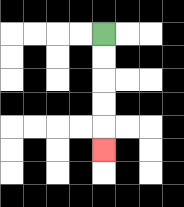{'start': '[4, 1]', 'end': '[4, 6]', 'path_directions': 'D,D,D,D,D', 'path_coordinates': '[[4, 1], [4, 2], [4, 3], [4, 4], [4, 5], [4, 6]]'}